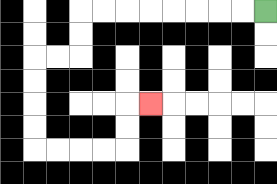{'start': '[11, 0]', 'end': '[6, 4]', 'path_directions': 'L,L,L,L,L,L,L,L,D,D,L,L,D,D,D,D,R,R,R,R,U,U,R', 'path_coordinates': '[[11, 0], [10, 0], [9, 0], [8, 0], [7, 0], [6, 0], [5, 0], [4, 0], [3, 0], [3, 1], [3, 2], [2, 2], [1, 2], [1, 3], [1, 4], [1, 5], [1, 6], [2, 6], [3, 6], [4, 6], [5, 6], [5, 5], [5, 4], [6, 4]]'}